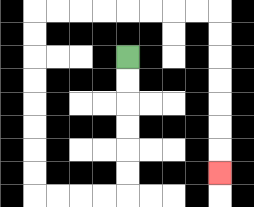{'start': '[5, 2]', 'end': '[9, 7]', 'path_directions': 'D,D,D,D,D,D,L,L,L,L,U,U,U,U,U,U,U,U,R,R,R,R,R,R,R,R,D,D,D,D,D,D,D', 'path_coordinates': '[[5, 2], [5, 3], [5, 4], [5, 5], [5, 6], [5, 7], [5, 8], [4, 8], [3, 8], [2, 8], [1, 8], [1, 7], [1, 6], [1, 5], [1, 4], [1, 3], [1, 2], [1, 1], [1, 0], [2, 0], [3, 0], [4, 0], [5, 0], [6, 0], [7, 0], [8, 0], [9, 0], [9, 1], [9, 2], [9, 3], [9, 4], [9, 5], [9, 6], [9, 7]]'}